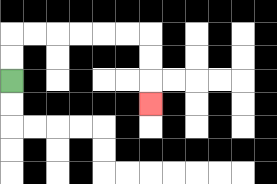{'start': '[0, 3]', 'end': '[6, 4]', 'path_directions': 'U,U,R,R,R,R,R,R,D,D,D', 'path_coordinates': '[[0, 3], [0, 2], [0, 1], [1, 1], [2, 1], [3, 1], [4, 1], [5, 1], [6, 1], [6, 2], [6, 3], [6, 4]]'}